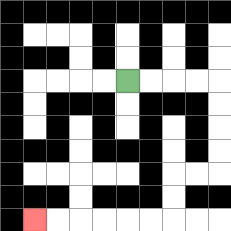{'start': '[5, 3]', 'end': '[1, 9]', 'path_directions': 'R,R,R,R,D,D,D,D,L,L,D,D,L,L,L,L,L,L', 'path_coordinates': '[[5, 3], [6, 3], [7, 3], [8, 3], [9, 3], [9, 4], [9, 5], [9, 6], [9, 7], [8, 7], [7, 7], [7, 8], [7, 9], [6, 9], [5, 9], [4, 9], [3, 9], [2, 9], [1, 9]]'}